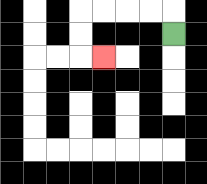{'start': '[7, 1]', 'end': '[4, 2]', 'path_directions': 'U,L,L,L,L,D,D,R', 'path_coordinates': '[[7, 1], [7, 0], [6, 0], [5, 0], [4, 0], [3, 0], [3, 1], [3, 2], [4, 2]]'}